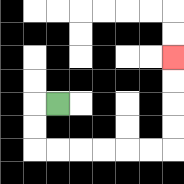{'start': '[2, 4]', 'end': '[7, 2]', 'path_directions': 'L,D,D,R,R,R,R,R,R,U,U,U,U', 'path_coordinates': '[[2, 4], [1, 4], [1, 5], [1, 6], [2, 6], [3, 6], [4, 6], [5, 6], [6, 6], [7, 6], [7, 5], [7, 4], [7, 3], [7, 2]]'}